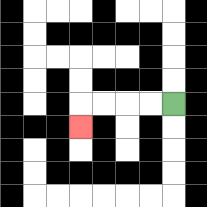{'start': '[7, 4]', 'end': '[3, 5]', 'path_directions': 'L,L,L,L,D', 'path_coordinates': '[[7, 4], [6, 4], [5, 4], [4, 4], [3, 4], [3, 5]]'}